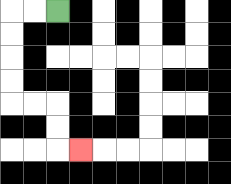{'start': '[2, 0]', 'end': '[3, 6]', 'path_directions': 'L,L,D,D,D,D,R,R,D,D,R', 'path_coordinates': '[[2, 0], [1, 0], [0, 0], [0, 1], [0, 2], [0, 3], [0, 4], [1, 4], [2, 4], [2, 5], [2, 6], [3, 6]]'}